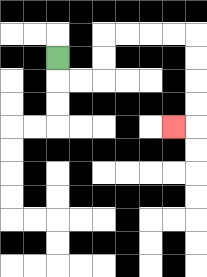{'start': '[2, 2]', 'end': '[7, 5]', 'path_directions': 'D,R,R,U,U,R,R,R,R,D,D,D,D,L', 'path_coordinates': '[[2, 2], [2, 3], [3, 3], [4, 3], [4, 2], [4, 1], [5, 1], [6, 1], [7, 1], [8, 1], [8, 2], [8, 3], [8, 4], [8, 5], [7, 5]]'}